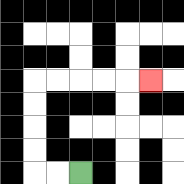{'start': '[3, 7]', 'end': '[6, 3]', 'path_directions': 'L,L,U,U,U,U,R,R,R,R,R', 'path_coordinates': '[[3, 7], [2, 7], [1, 7], [1, 6], [1, 5], [1, 4], [1, 3], [2, 3], [3, 3], [4, 3], [5, 3], [6, 3]]'}